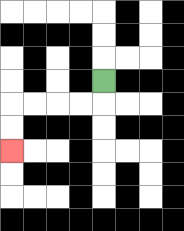{'start': '[4, 3]', 'end': '[0, 6]', 'path_directions': 'D,L,L,L,L,D,D', 'path_coordinates': '[[4, 3], [4, 4], [3, 4], [2, 4], [1, 4], [0, 4], [0, 5], [0, 6]]'}